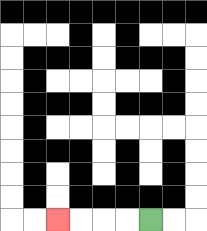{'start': '[6, 9]', 'end': '[2, 9]', 'path_directions': 'L,L,L,L', 'path_coordinates': '[[6, 9], [5, 9], [4, 9], [3, 9], [2, 9]]'}